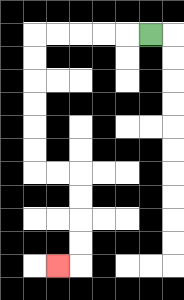{'start': '[6, 1]', 'end': '[2, 11]', 'path_directions': 'L,L,L,L,L,D,D,D,D,D,D,R,R,D,D,D,D,L', 'path_coordinates': '[[6, 1], [5, 1], [4, 1], [3, 1], [2, 1], [1, 1], [1, 2], [1, 3], [1, 4], [1, 5], [1, 6], [1, 7], [2, 7], [3, 7], [3, 8], [3, 9], [3, 10], [3, 11], [2, 11]]'}